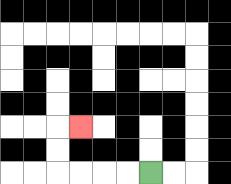{'start': '[6, 7]', 'end': '[3, 5]', 'path_directions': 'L,L,L,L,U,U,R', 'path_coordinates': '[[6, 7], [5, 7], [4, 7], [3, 7], [2, 7], [2, 6], [2, 5], [3, 5]]'}